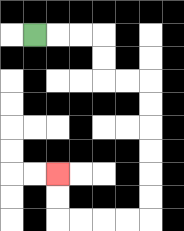{'start': '[1, 1]', 'end': '[2, 7]', 'path_directions': 'R,R,R,D,D,R,R,D,D,D,D,D,D,L,L,L,L,U,U', 'path_coordinates': '[[1, 1], [2, 1], [3, 1], [4, 1], [4, 2], [4, 3], [5, 3], [6, 3], [6, 4], [6, 5], [6, 6], [6, 7], [6, 8], [6, 9], [5, 9], [4, 9], [3, 9], [2, 9], [2, 8], [2, 7]]'}